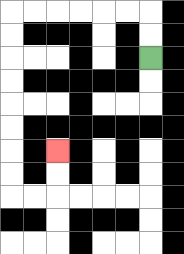{'start': '[6, 2]', 'end': '[2, 6]', 'path_directions': 'U,U,L,L,L,L,L,L,D,D,D,D,D,D,D,D,R,R,U,U', 'path_coordinates': '[[6, 2], [6, 1], [6, 0], [5, 0], [4, 0], [3, 0], [2, 0], [1, 0], [0, 0], [0, 1], [0, 2], [0, 3], [0, 4], [0, 5], [0, 6], [0, 7], [0, 8], [1, 8], [2, 8], [2, 7], [2, 6]]'}